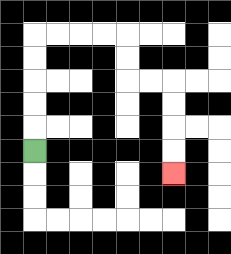{'start': '[1, 6]', 'end': '[7, 7]', 'path_directions': 'U,U,U,U,U,R,R,R,R,D,D,R,R,D,D,D,D', 'path_coordinates': '[[1, 6], [1, 5], [1, 4], [1, 3], [1, 2], [1, 1], [2, 1], [3, 1], [4, 1], [5, 1], [5, 2], [5, 3], [6, 3], [7, 3], [7, 4], [7, 5], [7, 6], [7, 7]]'}